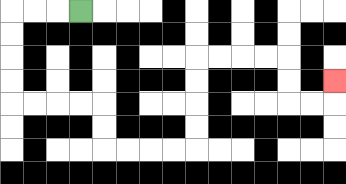{'start': '[3, 0]', 'end': '[14, 3]', 'path_directions': 'L,L,L,D,D,D,D,R,R,R,R,D,D,R,R,R,R,U,U,U,U,R,R,R,R,D,D,R,R,U', 'path_coordinates': '[[3, 0], [2, 0], [1, 0], [0, 0], [0, 1], [0, 2], [0, 3], [0, 4], [1, 4], [2, 4], [3, 4], [4, 4], [4, 5], [4, 6], [5, 6], [6, 6], [7, 6], [8, 6], [8, 5], [8, 4], [8, 3], [8, 2], [9, 2], [10, 2], [11, 2], [12, 2], [12, 3], [12, 4], [13, 4], [14, 4], [14, 3]]'}